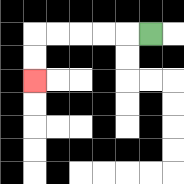{'start': '[6, 1]', 'end': '[1, 3]', 'path_directions': 'L,L,L,L,L,D,D', 'path_coordinates': '[[6, 1], [5, 1], [4, 1], [3, 1], [2, 1], [1, 1], [1, 2], [1, 3]]'}